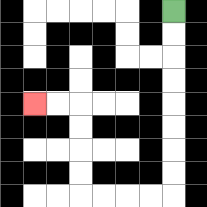{'start': '[7, 0]', 'end': '[1, 4]', 'path_directions': 'D,D,D,D,D,D,D,D,L,L,L,L,U,U,U,U,L,L', 'path_coordinates': '[[7, 0], [7, 1], [7, 2], [7, 3], [7, 4], [7, 5], [7, 6], [7, 7], [7, 8], [6, 8], [5, 8], [4, 8], [3, 8], [3, 7], [3, 6], [3, 5], [3, 4], [2, 4], [1, 4]]'}